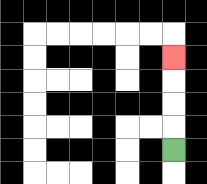{'start': '[7, 6]', 'end': '[7, 2]', 'path_directions': 'U,U,U,U', 'path_coordinates': '[[7, 6], [7, 5], [7, 4], [7, 3], [7, 2]]'}